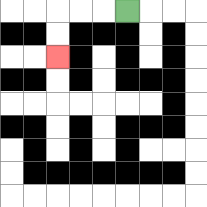{'start': '[5, 0]', 'end': '[2, 2]', 'path_directions': 'L,L,L,D,D', 'path_coordinates': '[[5, 0], [4, 0], [3, 0], [2, 0], [2, 1], [2, 2]]'}